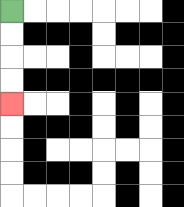{'start': '[0, 0]', 'end': '[0, 4]', 'path_directions': 'D,D,D,D', 'path_coordinates': '[[0, 0], [0, 1], [0, 2], [0, 3], [0, 4]]'}